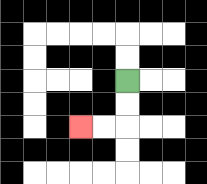{'start': '[5, 3]', 'end': '[3, 5]', 'path_directions': 'D,D,L,L', 'path_coordinates': '[[5, 3], [5, 4], [5, 5], [4, 5], [3, 5]]'}